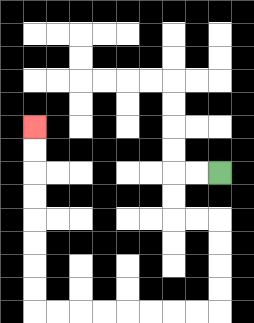{'start': '[9, 7]', 'end': '[1, 5]', 'path_directions': 'L,L,D,D,R,R,D,D,D,D,L,L,L,L,L,L,L,L,U,U,U,U,U,U,U,U', 'path_coordinates': '[[9, 7], [8, 7], [7, 7], [7, 8], [7, 9], [8, 9], [9, 9], [9, 10], [9, 11], [9, 12], [9, 13], [8, 13], [7, 13], [6, 13], [5, 13], [4, 13], [3, 13], [2, 13], [1, 13], [1, 12], [1, 11], [1, 10], [1, 9], [1, 8], [1, 7], [1, 6], [1, 5]]'}